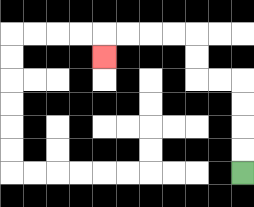{'start': '[10, 7]', 'end': '[4, 2]', 'path_directions': 'U,U,U,U,L,L,U,U,L,L,L,L,D', 'path_coordinates': '[[10, 7], [10, 6], [10, 5], [10, 4], [10, 3], [9, 3], [8, 3], [8, 2], [8, 1], [7, 1], [6, 1], [5, 1], [4, 1], [4, 2]]'}